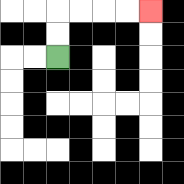{'start': '[2, 2]', 'end': '[6, 0]', 'path_directions': 'U,U,R,R,R,R', 'path_coordinates': '[[2, 2], [2, 1], [2, 0], [3, 0], [4, 0], [5, 0], [6, 0]]'}